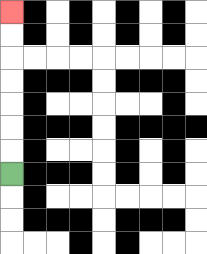{'start': '[0, 7]', 'end': '[0, 0]', 'path_directions': 'U,U,U,U,U,U,U', 'path_coordinates': '[[0, 7], [0, 6], [0, 5], [0, 4], [0, 3], [0, 2], [0, 1], [0, 0]]'}